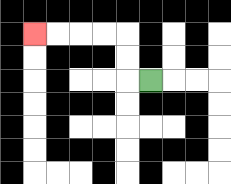{'start': '[6, 3]', 'end': '[1, 1]', 'path_directions': 'L,U,U,L,L,L,L', 'path_coordinates': '[[6, 3], [5, 3], [5, 2], [5, 1], [4, 1], [3, 1], [2, 1], [1, 1]]'}